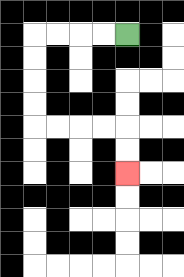{'start': '[5, 1]', 'end': '[5, 7]', 'path_directions': 'L,L,L,L,D,D,D,D,R,R,R,R,D,D', 'path_coordinates': '[[5, 1], [4, 1], [3, 1], [2, 1], [1, 1], [1, 2], [1, 3], [1, 4], [1, 5], [2, 5], [3, 5], [4, 5], [5, 5], [5, 6], [5, 7]]'}